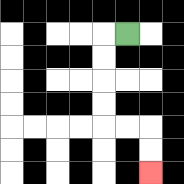{'start': '[5, 1]', 'end': '[6, 7]', 'path_directions': 'L,D,D,D,D,R,R,D,D', 'path_coordinates': '[[5, 1], [4, 1], [4, 2], [4, 3], [4, 4], [4, 5], [5, 5], [6, 5], [6, 6], [6, 7]]'}